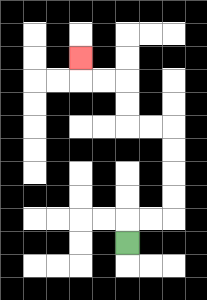{'start': '[5, 10]', 'end': '[3, 2]', 'path_directions': 'U,R,R,U,U,U,U,L,L,U,U,L,L,U', 'path_coordinates': '[[5, 10], [5, 9], [6, 9], [7, 9], [7, 8], [7, 7], [7, 6], [7, 5], [6, 5], [5, 5], [5, 4], [5, 3], [4, 3], [3, 3], [3, 2]]'}